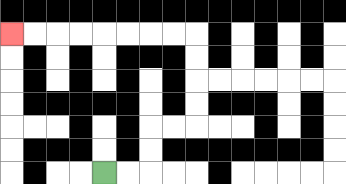{'start': '[4, 7]', 'end': '[0, 1]', 'path_directions': 'R,R,U,U,R,R,U,U,U,U,L,L,L,L,L,L,L,L', 'path_coordinates': '[[4, 7], [5, 7], [6, 7], [6, 6], [6, 5], [7, 5], [8, 5], [8, 4], [8, 3], [8, 2], [8, 1], [7, 1], [6, 1], [5, 1], [4, 1], [3, 1], [2, 1], [1, 1], [0, 1]]'}